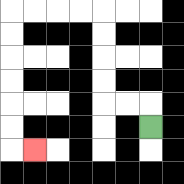{'start': '[6, 5]', 'end': '[1, 6]', 'path_directions': 'U,L,L,U,U,U,U,L,L,L,L,D,D,D,D,D,D,R', 'path_coordinates': '[[6, 5], [6, 4], [5, 4], [4, 4], [4, 3], [4, 2], [4, 1], [4, 0], [3, 0], [2, 0], [1, 0], [0, 0], [0, 1], [0, 2], [0, 3], [0, 4], [0, 5], [0, 6], [1, 6]]'}